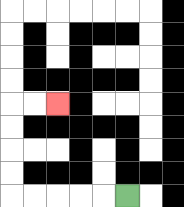{'start': '[5, 8]', 'end': '[2, 4]', 'path_directions': 'L,L,L,L,L,U,U,U,U,R,R', 'path_coordinates': '[[5, 8], [4, 8], [3, 8], [2, 8], [1, 8], [0, 8], [0, 7], [0, 6], [0, 5], [0, 4], [1, 4], [2, 4]]'}